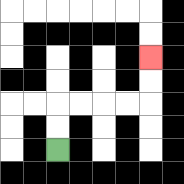{'start': '[2, 6]', 'end': '[6, 2]', 'path_directions': 'U,U,R,R,R,R,U,U', 'path_coordinates': '[[2, 6], [2, 5], [2, 4], [3, 4], [4, 4], [5, 4], [6, 4], [6, 3], [6, 2]]'}